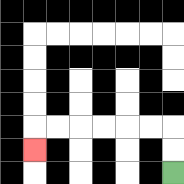{'start': '[7, 7]', 'end': '[1, 6]', 'path_directions': 'U,U,L,L,L,L,L,L,D', 'path_coordinates': '[[7, 7], [7, 6], [7, 5], [6, 5], [5, 5], [4, 5], [3, 5], [2, 5], [1, 5], [1, 6]]'}